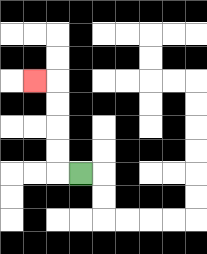{'start': '[3, 7]', 'end': '[1, 3]', 'path_directions': 'L,U,U,U,U,L', 'path_coordinates': '[[3, 7], [2, 7], [2, 6], [2, 5], [2, 4], [2, 3], [1, 3]]'}